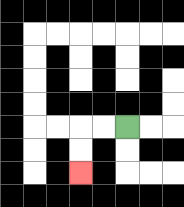{'start': '[5, 5]', 'end': '[3, 7]', 'path_directions': 'L,L,D,D', 'path_coordinates': '[[5, 5], [4, 5], [3, 5], [3, 6], [3, 7]]'}